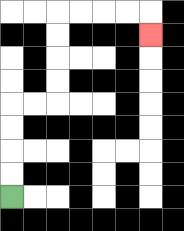{'start': '[0, 8]', 'end': '[6, 1]', 'path_directions': 'U,U,U,U,R,R,U,U,U,U,R,R,R,R,D', 'path_coordinates': '[[0, 8], [0, 7], [0, 6], [0, 5], [0, 4], [1, 4], [2, 4], [2, 3], [2, 2], [2, 1], [2, 0], [3, 0], [4, 0], [5, 0], [6, 0], [6, 1]]'}